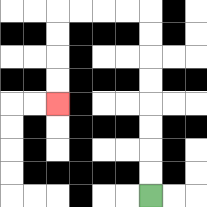{'start': '[6, 8]', 'end': '[2, 4]', 'path_directions': 'U,U,U,U,U,U,U,U,L,L,L,L,D,D,D,D', 'path_coordinates': '[[6, 8], [6, 7], [6, 6], [6, 5], [6, 4], [6, 3], [6, 2], [6, 1], [6, 0], [5, 0], [4, 0], [3, 0], [2, 0], [2, 1], [2, 2], [2, 3], [2, 4]]'}